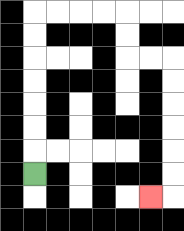{'start': '[1, 7]', 'end': '[6, 8]', 'path_directions': 'U,U,U,U,U,U,U,R,R,R,R,D,D,R,R,D,D,D,D,D,D,L', 'path_coordinates': '[[1, 7], [1, 6], [1, 5], [1, 4], [1, 3], [1, 2], [1, 1], [1, 0], [2, 0], [3, 0], [4, 0], [5, 0], [5, 1], [5, 2], [6, 2], [7, 2], [7, 3], [7, 4], [7, 5], [7, 6], [7, 7], [7, 8], [6, 8]]'}